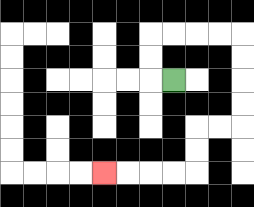{'start': '[7, 3]', 'end': '[4, 7]', 'path_directions': 'L,U,U,R,R,R,R,D,D,D,D,L,L,D,D,L,L,L,L', 'path_coordinates': '[[7, 3], [6, 3], [6, 2], [6, 1], [7, 1], [8, 1], [9, 1], [10, 1], [10, 2], [10, 3], [10, 4], [10, 5], [9, 5], [8, 5], [8, 6], [8, 7], [7, 7], [6, 7], [5, 7], [4, 7]]'}